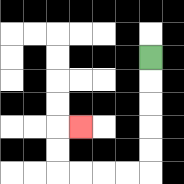{'start': '[6, 2]', 'end': '[3, 5]', 'path_directions': 'D,D,D,D,D,L,L,L,L,U,U,R', 'path_coordinates': '[[6, 2], [6, 3], [6, 4], [6, 5], [6, 6], [6, 7], [5, 7], [4, 7], [3, 7], [2, 7], [2, 6], [2, 5], [3, 5]]'}